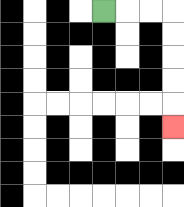{'start': '[4, 0]', 'end': '[7, 5]', 'path_directions': 'R,R,R,D,D,D,D,D', 'path_coordinates': '[[4, 0], [5, 0], [6, 0], [7, 0], [7, 1], [7, 2], [7, 3], [7, 4], [7, 5]]'}